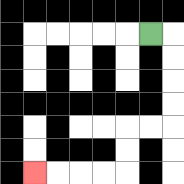{'start': '[6, 1]', 'end': '[1, 7]', 'path_directions': 'R,D,D,D,D,L,L,D,D,L,L,L,L', 'path_coordinates': '[[6, 1], [7, 1], [7, 2], [7, 3], [7, 4], [7, 5], [6, 5], [5, 5], [5, 6], [5, 7], [4, 7], [3, 7], [2, 7], [1, 7]]'}